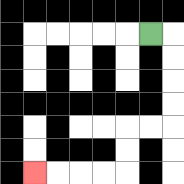{'start': '[6, 1]', 'end': '[1, 7]', 'path_directions': 'R,D,D,D,D,L,L,D,D,L,L,L,L', 'path_coordinates': '[[6, 1], [7, 1], [7, 2], [7, 3], [7, 4], [7, 5], [6, 5], [5, 5], [5, 6], [5, 7], [4, 7], [3, 7], [2, 7], [1, 7]]'}